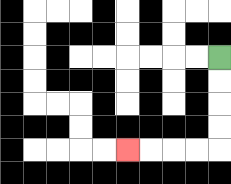{'start': '[9, 2]', 'end': '[5, 6]', 'path_directions': 'D,D,D,D,L,L,L,L', 'path_coordinates': '[[9, 2], [9, 3], [9, 4], [9, 5], [9, 6], [8, 6], [7, 6], [6, 6], [5, 6]]'}